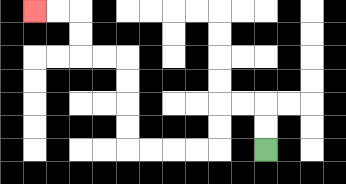{'start': '[11, 6]', 'end': '[1, 0]', 'path_directions': 'U,U,L,L,D,D,L,L,L,L,U,U,U,U,L,L,U,U,L,L', 'path_coordinates': '[[11, 6], [11, 5], [11, 4], [10, 4], [9, 4], [9, 5], [9, 6], [8, 6], [7, 6], [6, 6], [5, 6], [5, 5], [5, 4], [5, 3], [5, 2], [4, 2], [3, 2], [3, 1], [3, 0], [2, 0], [1, 0]]'}